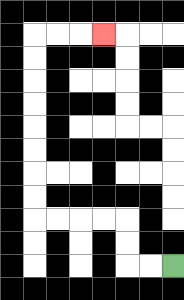{'start': '[7, 11]', 'end': '[4, 1]', 'path_directions': 'L,L,U,U,L,L,L,L,U,U,U,U,U,U,U,U,R,R,R', 'path_coordinates': '[[7, 11], [6, 11], [5, 11], [5, 10], [5, 9], [4, 9], [3, 9], [2, 9], [1, 9], [1, 8], [1, 7], [1, 6], [1, 5], [1, 4], [1, 3], [1, 2], [1, 1], [2, 1], [3, 1], [4, 1]]'}